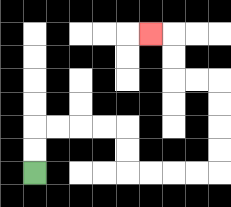{'start': '[1, 7]', 'end': '[6, 1]', 'path_directions': 'U,U,R,R,R,R,D,D,R,R,R,R,U,U,U,U,L,L,U,U,L', 'path_coordinates': '[[1, 7], [1, 6], [1, 5], [2, 5], [3, 5], [4, 5], [5, 5], [5, 6], [5, 7], [6, 7], [7, 7], [8, 7], [9, 7], [9, 6], [9, 5], [9, 4], [9, 3], [8, 3], [7, 3], [7, 2], [7, 1], [6, 1]]'}